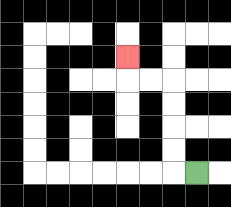{'start': '[8, 7]', 'end': '[5, 2]', 'path_directions': 'L,U,U,U,U,L,L,U', 'path_coordinates': '[[8, 7], [7, 7], [7, 6], [7, 5], [7, 4], [7, 3], [6, 3], [5, 3], [5, 2]]'}